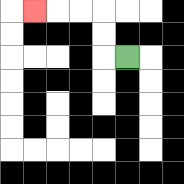{'start': '[5, 2]', 'end': '[1, 0]', 'path_directions': 'L,U,U,L,L,L', 'path_coordinates': '[[5, 2], [4, 2], [4, 1], [4, 0], [3, 0], [2, 0], [1, 0]]'}